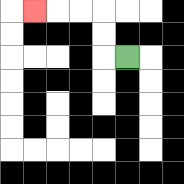{'start': '[5, 2]', 'end': '[1, 0]', 'path_directions': 'L,U,U,L,L,L', 'path_coordinates': '[[5, 2], [4, 2], [4, 1], [4, 0], [3, 0], [2, 0], [1, 0]]'}